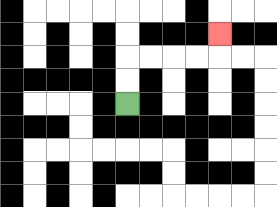{'start': '[5, 4]', 'end': '[9, 1]', 'path_directions': 'U,U,R,R,R,R,U', 'path_coordinates': '[[5, 4], [5, 3], [5, 2], [6, 2], [7, 2], [8, 2], [9, 2], [9, 1]]'}